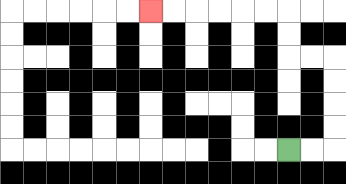{'start': '[12, 6]', 'end': '[6, 0]', 'path_directions': 'R,R,U,U,U,U,L,L,U,U,L,L,L,L,L,L', 'path_coordinates': '[[12, 6], [13, 6], [14, 6], [14, 5], [14, 4], [14, 3], [14, 2], [13, 2], [12, 2], [12, 1], [12, 0], [11, 0], [10, 0], [9, 0], [8, 0], [7, 0], [6, 0]]'}